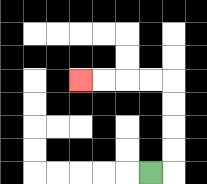{'start': '[6, 7]', 'end': '[3, 3]', 'path_directions': 'R,U,U,U,U,L,L,L,L', 'path_coordinates': '[[6, 7], [7, 7], [7, 6], [7, 5], [7, 4], [7, 3], [6, 3], [5, 3], [4, 3], [3, 3]]'}